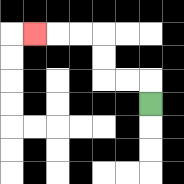{'start': '[6, 4]', 'end': '[1, 1]', 'path_directions': 'U,L,L,U,U,L,L,L', 'path_coordinates': '[[6, 4], [6, 3], [5, 3], [4, 3], [4, 2], [4, 1], [3, 1], [2, 1], [1, 1]]'}